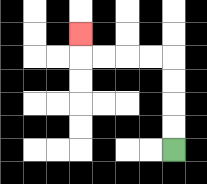{'start': '[7, 6]', 'end': '[3, 1]', 'path_directions': 'U,U,U,U,L,L,L,L,U', 'path_coordinates': '[[7, 6], [7, 5], [7, 4], [7, 3], [7, 2], [6, 2], [5, 2], [4, 2], [3, 2], [3, 1]]'}